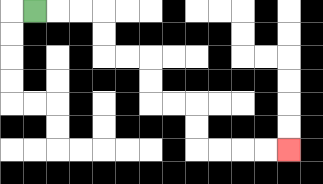{'start': '[1, 0]', 'end': '[12, 6]', 'path_directions': 'R,R,R,D,D,R,R,D,D,R,R,D,D,R,R,R,R', 'path_coordinates': '[[1, 0], [2, 0], [3, 0], [4, 0], [4, 1], [4, 2], [5, 2], [6, 2], [6, 3], [6, 4], [7, 4], [8, 4], [8, 5], [8, 6], [9, 6], [10, 6], [11, 6], [12, 6]]'}